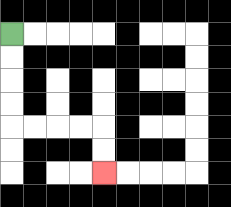{'start': '[0, 1]', 'end': '[4, 7]', 'path_directions': 'D,D,D,D,R,R,R,R,D,D', 'path_coordinates': '[[0, 1], [0, 2], [0, 3], [0, 4], [0, 5], [1, 5], [2, 5], [3, 5], [4, 5], [4, 6], [4, 7]]'}